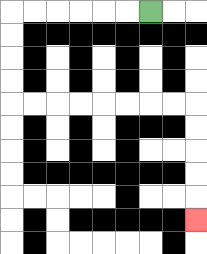{'start': '[6, 0]', 'end': '[8, 9]', 'path_directions': 'L,L,L,L,L,L,D,D,D,D,R,R,R,R,R,R,R,R,D,D,D,D,D', 'path_coordinates': '[[6, 0], [5, 0], [4, 0], [3, 0], [2, 0], [1, 0], [0, 0], [0, 1], [0, 2], [0, 3], [0, 4], [1, 4], [2, 4], [3, 4], [4, 4], [5, 4], [6, 4], [7, 4], [8, 4], [8, 5], [8, 6], [8, 7], [8, 8], [8, 9]]'}